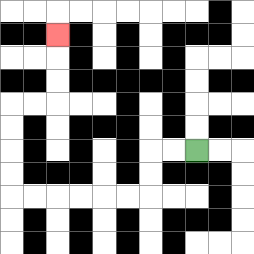{'start': '[8, 6]', 'end': '[2, 1]', 'path_directions': 'L,L,D,D,L,L,L,L,L,L,U,U,U,U,R,R,U,U,U', 'path_coordinates': '[[8, 6], [7, 6], [6, 6], [6, 7], [6, 8], [5, 8], [4, 8], [3, 8], [2, 8], [1, 8], [0, 8], [0, 7], [0, 6], [0, 5], [0, 4], [1, 4], [2, 4], [2, 3], [2, 2], [2, 1]]'}